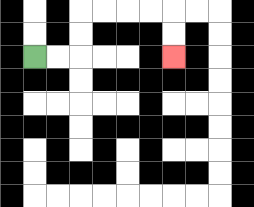{'start': '[1, 2]', 'end': '[7, 2]', 'path_directions': 'R,R,U,U,R,R,R,R,D,D', 'path_coordinates': '[[1, 2], [2, 2], [3, 2], [3, 1], [3, 0], [4, 0], [5, 0], [6, 0], [7, 0], [7, 1], [7, 2]]'}